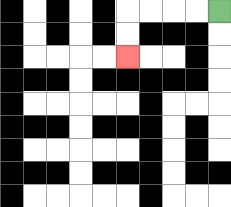{'start': '[9, 0]', 'end': '[5, 2]', 'path_directions': 'L,L,L,L,D,D', 'path_coordinates': '[[9, 0], [8, 0], [7, 0], [6, 0], [5, 0], [5, 1], [5, 2]]'}